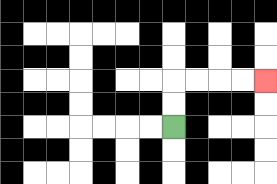{'start': '[7, 5]', 'end': '[11, 3]', 'path_directions': 'U,U,R,R,R,R', 'path_coordinates': '[[7, 5], [7, 4], [7, 3], [8, 3], [9, 3], [10, 3], [11, 3]]'}